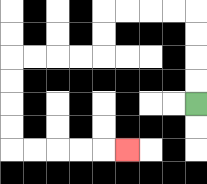{'start': '[8, 4]', 'end': '[5, 6]', 'path_directions': 'U,U,U,U,L,L,L,L,D,D,L,L,L,L,D,D,D,D,R,R,R,R,R', 'path_coordinates': '[[8, 4], [8, 3], [8, 2], [8, 1], [8, 0], [7, 0], [6, 0], [5, 0], [4, 0], [4, 1], [4, 2], [3, 2], [2, 2], [1, 2], [0, 2], [0, 3], [0, 4], [0, 5], [0, 6], [1, 6], [2, 6], [3, 6], [4, 6], [5, 6]]'}